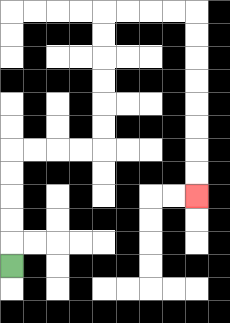{'start': '[0, 11]', 'end': '[8, 8]', 'path_directions': 'U,U,U,U,U,R,R,R,R,U,U,U,U,U,U,R,R,R,R,D,D,D,D,D,D,D,D', 'path_coordinates': '[[0, 11], [0, 10], [0, 9], [0, 8], [0, 7], [0, 6], [1, 6], [2, 6], [3, 6], [4, 6], [4, 5], [4, 4], [4, 3], [4, 2], [4, 1], [4, 0], [5, 0], [6, 0], [7, 0], [8, 0], [8, 1], [8, 2], [8, 3], [8, 4], [8, 5], [8, 6], [8, 7], [8, 8]]'}